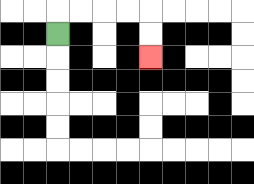{'start': '[2, 1]', 'end': '[6, 2]', 'path_directions': 'U,R,R,R,R,D,D', 'path_coordinates': '[[2, 1], [2, 0], [3, 0], [4, 0], [5, 0], [6, 0], [6, 1], [6, 2]]'}